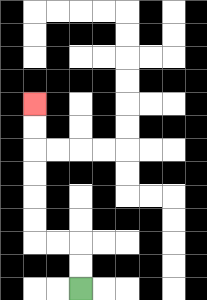{'start': '[3, 12]', 'end': '[1, 4]', 'path_directions': 'U,U,L,L,U,U,U,U,U,U', 'path_coordinates': '[[3, 12], [3, 11], [3, 10], [2, 10], [1, 10], [1, 9], [1, 8], [1, 7], [1, 6], [1, 5], [1, 4]]'}